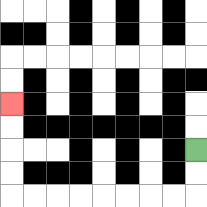{'start': '[8, 6]', 'end': '[0, 4]', 'path_directions': 'D,D,L,L,L,L,L,L,L,L,U,U,U,U', 'path_coordinates': '[[8, 6], [8, 7], [8, 8], [7, 8], [6, 8], [5, 8], [4, 8], [3, 8], [2, 8], [1, 8], [0, 8], [0, 7], [0, 6], [0, 5], [0, 4]]'}